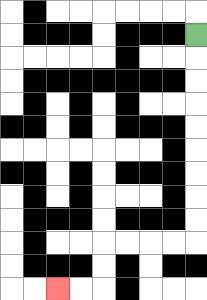{'start': '[8, 1]', 'end': '[2, 12]', 'path_directions': 'D,D,D,D,D,D,D,D,D,L,L,L,L,D,D,L,L', 'path_coordinates': '[[8, 1], [8, 2], [8, 3], [8, 4], [8, 5], [8, 6], [8, 7], [8, 8], [8, 9], [8, 10], [7, 10], [6, 10], [5, 10], [4, 10], [4, 11], [4, 12], [3, 12], [2, 12]]'}